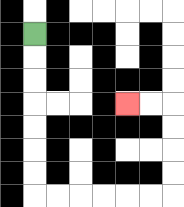{'start': '[1, 1]', 'end': '[5, 4]', 'path_directions': 'D,D,D,D,D,D,D,R,R,R,R,R,R,U,U,U,U,L,L', 'path_coordinates': '[[1, 1], [1, 2], [1, 3], [1, 4], [1, 5], [1, 6], [1, 7], [1, 8], [2, 8], [3, 8], [4, 8], [5, 8], [6, 8], [7, 8], [7, 7], [7, 6], [7, 5], [7, 4], [6, 4], [5, 4]]'}